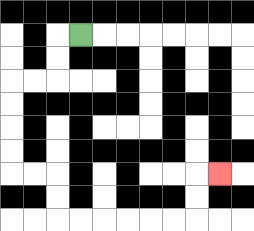{'start': '[3, 1]', 'end': '[9, 7]', 'path_directions': 'L,D,D,L,L,D,D,D,D,R,R,D,D,R,R,R,R,R,R,U,U,R', 'path_coordinates': '[[3, 1], [2, 1], [2, 2], [2, 3], [1, 3], [0, 3], [0, 4], [0, 5], [0, 6], [0, 7], [1, 7], [2, 7], [2, 8], [2, 9], [3, 9], [4, 9], [5, 9], [6, 9], [7, 9], [8, 9], [8, 8], [8, 7], [9, 7]]'}